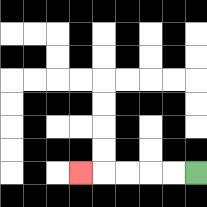{'start': '[8, 7]', 'end': '[3, 7]', 'path_directions': 'L,L,L,L,L', 'path_coordinates': '[[8, 7], [7, 7], [6, 7], [5, 7], [4, 7], [3, 7]]'}